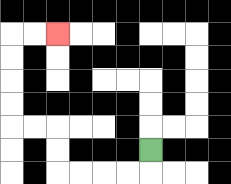{'start': '[6, 6]', 'end': '[2, 1]', 'path_directions': 'D,L,L,L,L,U,U,L,L,U,U,U,U,R,R', 'path_coordinates': '[[6, 6], [6, 7], [5, 7], [4, 7], [3, 7], [2, 7], [2, 6], [2, 5], [1, 5], [0, 5], [0, 4], [0, 3], [0, 2], [0, 1], [1, 1], [2, 1]]'}